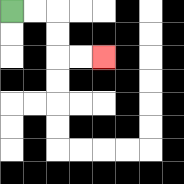{'start': '[0, 0]', 'end': '[4, 2]', 'path_directions': 'R,R,D,D,R,R', 'path_coordinates': '[[0, 0], [1, 0], [2, 0], [2, 1], [2, 2], [3, 2], [4, 2]]'}